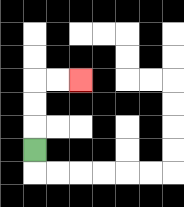{'start': '[1, 6]', 'end': '[3, 3]', 'path_directions': 'U,U,U,R,R', 'path_coordinates': '[[1, 6], [1, 5], [1, 4], [1, 3], [2, 3], [3, 3]]'}